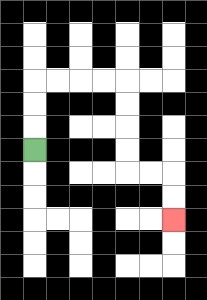{'start': '[1, 6]', 'end': '[7, 9]', 'path_directions': 'U,U,U,R,R,R,R,D,D,D,D,R,R,D,D', 'path_coordinates': '[[1, 6], [1, 5], [1, 4], [1, 3], [2, 3], [3, 3], [4, 3], [5, 3], [5, 4], [5, 5], [5, 6], [5, 7], [6, 7], [7, 7], [7, 8], [7, 9]]'}